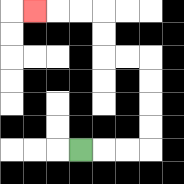{'start': '[3, 6]', 'end': '[1, 0]', 'path_directions': 'R,R,R,U,U,U,U,L,L,U,U,L,L,L', 'path_coordinates': '[[3, 6], [4, 6], [5, 6], [6, 6], [6, 5], [6, 4], [6, 3], [6, 2], [5, 2], [4, 2], [4, 1], [4, 0], [3, 0], [2, 0], [1, 0]]'}